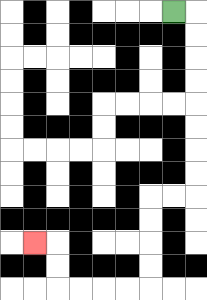{'start': '[7, 0]', 'end': '[1, 10]', 'path_directions': 'R,D,D,D,D,D,D,D,D,L,L,D,D,D,D,L,L,L,L,U,U,L', 'path_coordinates': '[[7, 0], [8, 0], [8, 1], [8, 2], [8, 3], [8, 4], [8, 5], [8, 6], [8, 7], [8, 8], [7, 8], [6, 8], [6, 9], [6, 10], [6, 11], [6, 12], [5, 12], [4, 12], [3, 12], [2, 12], [2, 11], [2, 10], [1, 10]]'}